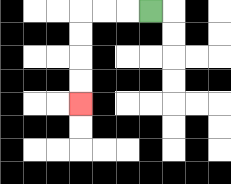{'start': '[6, 0]', 'end': '[3, 4]', 'path_directions': 'L,L,L,D,D,D,D', 'path_coordinates': '[[6, 0], [5, 0], [4, 0], [3, 0], [3, 1], [3, 2], [3, 3], [3, 4]]'}